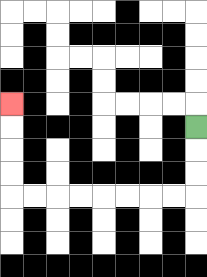{'start': '[8, 5]', 'end': '[0, 4]', 'path_directions': 'D,D,D,L,L,L,L,L,L,L,L,U,U,U,U', 'path_coordinates': '[[8, 5], [8, 6], [8, 7], [8, 8], [7, 8], [6, 8], [5, 8], [4, 8], [3, 8], [2, 8], [1, 8], [0, 8], [0, 7], [0, 6], [0, 5], [0, 4]]'}